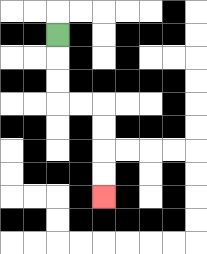{'start': '[2, 1]', 'end': '[4, 8]', 'path_directions': 'D,D,D,R,R,D,D,D,D', 'path_coordinates': '[[2, 1], [2, 2], [2, 3], [2, 4], [3, 4], [4, 4], [4, 5], [4, 6], [4, 7], [4, 8]]'}